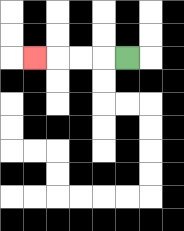{'start': '[5, 2]', 'end': '[1, 2]', 'path_directions': 'L,L,L,L', 'path_coordinates': '[[5, 2], [4, 2], [3, 2], [2, 2], [1, 2]]'}